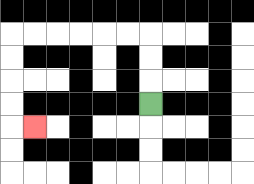{'start': '[6, 4]', 'end': '[1, 5]', 'path_directions': 'U,U,U,L,L,L,L,L,L,D,D,D,D,R', 'path_coordinates': '[[6, 4], [6, 3], [6, 2], [6, 1], [5, 1], [4, 1], [3, 1], [2, 1], [1, 1], [0, 1], [0, 2], [0, 3], [0, 4], [0, 5], [1, 5]]'}